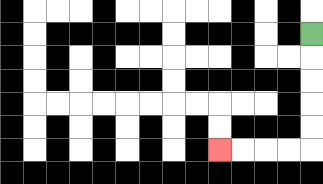{'start': '[13, 1]', 'end': '[9, 6]', 'path_directions': 'D,D,D,D,D,L,L,L,L', 'path_coordinates': '[[13, 1], [13, 2], [13, 3], [13, 4], [13, 5], [13, 6], [12, 6], [11, 6], [10, 6], [9, 6]]'}